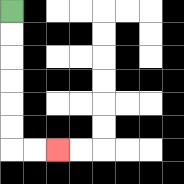{'start': '[0, 0]', 'end': '[2, 6]', 'path_directions': 'D,D,D,D,D,D,R,R', 'path_coordinates': '[[0, 0], [0, 1], [0, 2], [0, 3], [0, 4], [0, 5], [0, 6], [1, 6], [2, 6]]'}